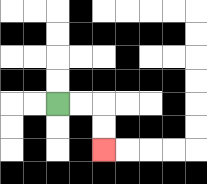{'start': '[2, 4]', 'end': '[4, 6]', 'path_directions': 'R,R,D,D', 'path_coordinates': '[[2, 4], [3, 4], [4, 4], [4, 5], [4, 6]]'}